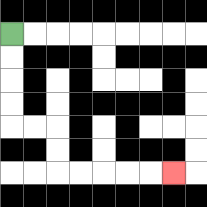{'start': '[0, 1]', 'end': '[7, 7]', 'path_directions': 'D,D,D,D,R,R,D,D,R,R,R,R,R', 'path_coordinates': '[[0, 1], [0, 2], [0, 3], [0, 4], [0, 5], [1, 5], [2, 5], [2, 6], [2, 7], [3, 7], [4, 7], [5, 7], [6, 7], [7, 7]]'}